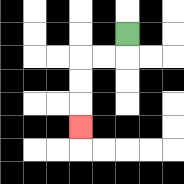{'start': '[5, 1]', 'end': '[3, 5]', 'path_directions': 'D,L,L,D,D,D', 'path_coordinates': '[[5, 1], [5, 2], [4, 2], [3, 2], [3, 3], [3, 4], [3, 5]]'}